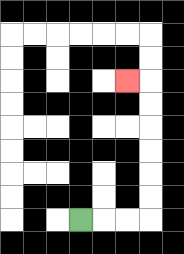{'start': '[3, 9]', 'end': '[5, 3]', 'path_directions': 'R,R,R,U,U,U,U,U,U,L', 'path_coordinates': '[[3, 9], [4, 9], [5, 9], [6, 9], [6, 8], [6, 7], [6, 6], [6, 5], [6, 4], [6, 3], [5, 3]]'}